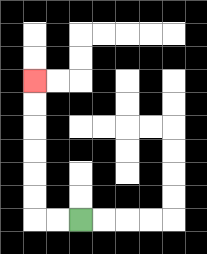{'start': '[3, 9]', 'end': '[1, 3]', 'path_directions': 'L,L,U,U,U,U,U,U', 'path_coordinates': '[[3, 9], [2, 9], [1, 9], [1, 8], [1, 7], [1, 6], [1, 5], [1, 4], [1, 3]]'}